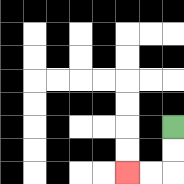{'start': '[7, 5]', 'end': '[5, 7]', 'path_directions': 'D,D,L,L', 'path_coordinates': '[[7, 5], [7, 6], [7, 7], [6, 7], [5, 7]]'}